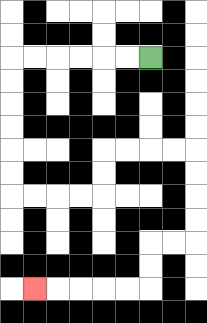{'start': '[6, 2]', 'end': '[1, 12]', 'path_directions': 'L,L,L,L,L,L,D,D,D,D,D,D,R,R,R,R,U,U,R,R,R,R,D,D,D,D,L,L,D,D,L,L,L,L,L', 'path_coordinates': '[[6, 2], [5, 2], [4, 2], [3, 2], [2, 2], [1, 2], [0, 2], [0, 3], [0, 4], [0, 5], [0, 6], [0, 7], [0, 8], [1, 8], [2, 8], [3, 8], [4, 8], [4, 7], [4, 6], [5, 6], [6, 6], [7, 6], [8, 6], [8, 7], [8, 8], [8, 9], [8, 10], [7, 10], [6, 10], [6, 11], [6, 12], [5, 12], [4, 12], [3, 12], [2, 12], [1, 12]]'}